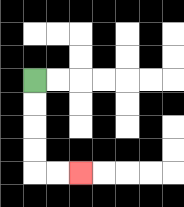{'start': '[1, 3]', 'end': '[3, 7]', 'path_directions': 'D,D,D,D,R,R', 'path_coordinates': '[[1, 3], [1, 4], [1, 5], [1, 6], [1, 7], [2, 7], [3, 7]]'}